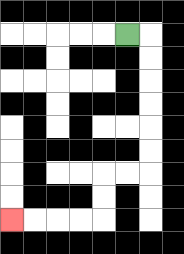{'start': '[5, 1]', 'end': '[0, 9]', 'path_directions': 'R,D,D,D,D,D,D,L,L,D,D,L,L,L,L', 'path_coordinates': '[[5, 1], [6, 1], [6, 2], [6, 3], [6, 4], [6, 5], [6, 6], [6, 7], [5, 7], [4, 7], [4, 8], [4, 9], [3, 9], [2, 9], [1, 9], [0, 9]]'}